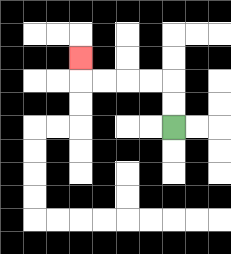{'start': '[7, 5]', 'end': '[3, 2]', 'path_directions': 'U,U,L,L,L,L,U', 'path_coordinates': '[[7, 5], [7, 4], [7, 3], [6, 3], [5, 3], [4, 3], [3, 3], [3, 2]]'}